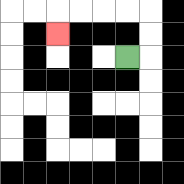{'start': '[5, 2]', 'end': '[2, 1]', 'path_directions': 'R,U,U,L,L,L,L,D', 'path_coordinates': '[[5, 2], [6, 2], [6, 1], [6, 0], [5, 0], [4, 0], [3, 0], [2, 0], [2, 1]]'}